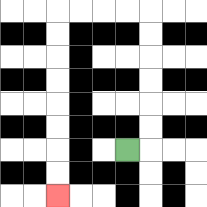{'start': '[5, 6]', 'end': '[2, 8]', 'path_directions': 'R,U,U,U,U,U,U,L,L,L,L,D,D,D,D,D,D,D,D', 'path_coordinates': '[[5, 6], [6, 6], [6, 5], [6, 4], [6, 3], [6, 2], [6, 1], [6, 0], [5, 0], [4, 0], [3, 0], [2, 0], [2, 1], [2, 2], [2, 3], [2, 4], [2, 5], [2, 6], [2, 7], [2, 8]]'}